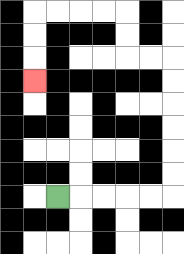{'start': '[2, 8]', 'end': '[1, 3]', 'path_directions': 'R,R,R,R,R,U,U,U,U,U,U,L,L,U,U,L,L,L,L,D,D,D', 'path_coordinates': '[[2, 8], [3, 8], [4, 8], [5, 8], [6, 8], [7, 8], [7, 7], [7, 6], [7, 5], [7, 4], [7, 3], [7, 2], [6, 2], [5, 2], [5, 1], [5, 0], [4, 0], [3, 0], [2, 0], [1, 0], [1, 1], [1, 2], [1, 3]]'}